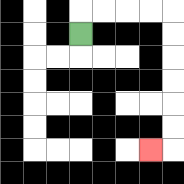{'start': '[3, 1]', 'end': '[6, 6]', 'path_directions': 'U,R,R,R,R,D,D,D,D,D,D,L', 'path_coordinates': '[[3, 1], [3, 0], [4, 0], [5, 0], [6, 0], [7, 0], [7, 1], [7, 2], [7, 3], [7, 4], [7, 5], [7, 6], [6, 6]]'}